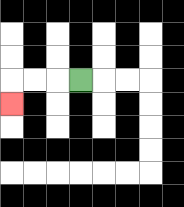{'start': '[3, 3]', 'end': '[0, 4]', 'path_directions': 'L,L,L,D', 'path_coordinates': '[[3, 3], [2, 3], [1, 3], [0, 3], [0, 4]]'}